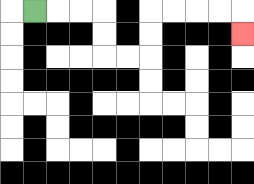{'start': '[1, 0]', 'end': '[10, 1]', 'path_directions': 'R,R,R,D,D,R,R,U,U,R,R,R,R,D', 'path_coordinates': '[[1, 0], [2, 0], [3, 0], [4, 0], [4, 1], [4, 2], [5, 2], [6, 2], [6, 1], [6, 0], [7, 0], [8, 0], [9, 0], [10, 0], [10, 1]]'}